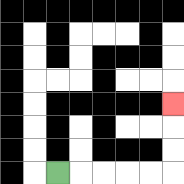{'start': '[2, 7]', 'end': '[7, 4]', 'path_directions': 'R,R,R,R,R,U,U,U', 'path_coordinates': '[[2, 7], [3, 7], [4, 7], [5, 7], [6, 7], [7, 7], [7, 6], [7, 5], [7, 4]]'}